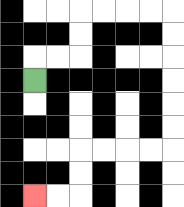{'start': '[1, 3]', 'end': '[1, 8]', 'path_directions': 'U,R,R,U,U,R,R,R,R,D,D,D,D,D,D,L,L,L,L,D,D,L,L', 'path_coordinates': '[[1, 3], [1, 2], [2, 2], [3, 2], [3, 1], [3, 0], [4, 0], [5, 0], [6, 0], [7, 0], [7, 1], [7, 2], [7, 3], [7, 4], [7, 5], [7, 6], [6, 6], [5, 6], [4, 6], [3, 6], [3, 7], [3, 8], [2, 8], [1, 8]]'}